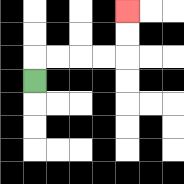{'start': '[1, 3]', 'end': '[5, 0]', 'path_directions': 'U,R,R,R,R,U,U', 'path_coordinates': '[[1, 3], [1, 2], [2, 2], [3, 2], [4, 2], [5, 2], [5, 1], [5, 0]]'}